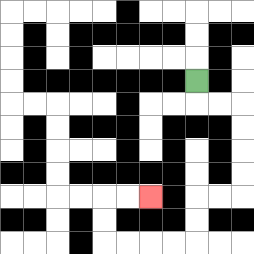{'start': '[8, 3]', 'end': '[6, 8]', 'path_directions': 'D,R,R,D,D,D,D,L,L,D,D,L,L,L,L,U,U,R,R', 'path_coordinates': '[[8, 3], [8, 4], [9, 4], [10, 4], [10, 5], [10, 6], [10, 7], [10, 8], [9, 8], [8, 8], [8, 9], [8, 10], [7, 10], [6, 10], [5, 10], [4, 10], [4, 9], [4, 8], [5, 8], [6, 8]]'}